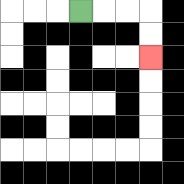{'start': '[3, 0]', 'end': '[6, 2]', 'path_directions': 'R,R,R,D,D', 'path_coordinates': '[[3, 0], [4, 0], [5, 0], [6, 0], [6, 1], [6, 2]]'}